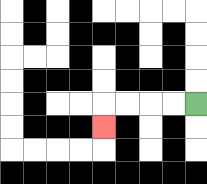{'start': '[8, 4]', 'end': '[4, 5]', 'path_directions': 'L,L,L,L,D', 'path_coordinates': '[[8, 4], [7, 4], [6, 4], [5, 4], [4, 4], [4, 5]]'}